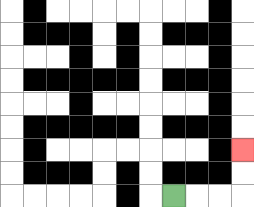{'start': '[7, 8]', 'end': '[10, 6]', 'path_directions': 'R,R,R,U,U', 'path_coordinates': '[[7, 8], [8, 8], [9, 8], [10, 8], [10, 7], [10, 6]]'}